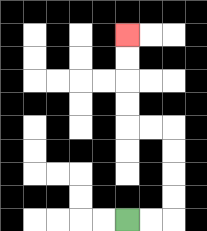{'start': '[5, 9]', 'end': '[5, 1]', 'path_directions': 'R,R,U,U,U,U,L,L,U,U,U,U', 'path_coordinates': '[[5, 9], [6, 9], [7, 9], [7, 8], [7, 7], [7, 6], [7, 5], [6, 5], [5, 5], [5, 4], [5, 3], [5, 2], [5, 1]]'}